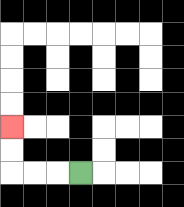{'start': '[3, 7]', 'end': '[0, 5]', 'path_directions': 'L,L,L,U,U', 'path_coordinates': '[[3, 7], [2, 7], [1, 7], [0, 7], [0, 6], [0, 5]]'}